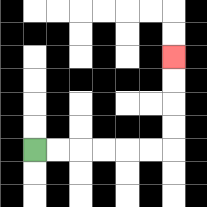{'start': '[1, 6]', 'end': '[7, 2]', 'path_directions': 'R,R,R,R,R,R,U,U,U,U', 'path_coordinates': '[[1, 6], [2, 6], [3, 6], [4, 6], [5, 6], [6, 6], [7, 6], [7, 5], [7, 4], [7, 3], [7, 2]]'}